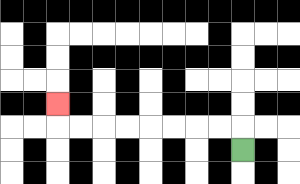{'start': '[10, 6]', 'end': '[2, 4]', 'path_directions': 'U,L,L,L,L,L,L,L,L,U', 'path_coordinates': '[[10, 6], [10, 5], [9, 5], [8, 5], [7, 5], [6, 5], [5, 5], [4, 5], [3, 5], [2, 5], [2, 4]]'}